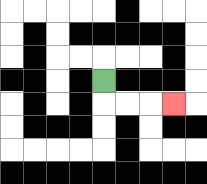{'start': '[4, 3]', 'end': '[7, 4]', 'path_directions': 'D,R,R,R', 'path_coordinates': '[[4, 3], [4, 4], [5, 4], [6, 4], [7, 4]]'}